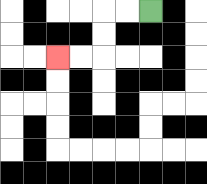{'start': '[6, 0]', 'end': '[2, 2]', 'path_directions': 'L,L,D,D,L,L', 'path_coordinates': '[[6, 0], [5, 0], [4, 0], [4, 1], [4, 2], [3, 2], [2, 2]]'}